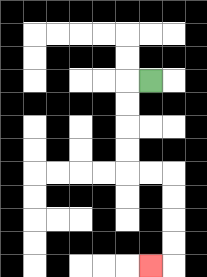{'start': '[6, 3]', 'end': '[6, 11]', 'path_directions': 'L,D,D,D,D,R,R,D,D,D,D,L', 'path_coordinates': '[[6, 3], [5, 3], [5, 4], [5, 5], [5, 6], [5, 7], [6, 7], [7, 7], [7, 8], [7, 9], [7, 10], [7, 11], [6, 11]]'}